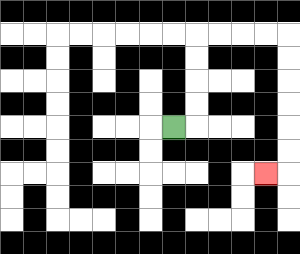{'start': '[7, 5]', 'end': '[11, 7]', 'path_directions': 'R,U,U,U,U,R,R,R,R,D,D,D,D,D,D,L', 'path_coordinates': '[[7, 5], [8, 5], [8, 4], [8, 3], [8, 2], [8, 1], [9, 1], [10, 1], [11, 1], [12, 1], [12, 2], [12, 3], [12, 4], [12, 5], [12, 6], [12, 7], [11, 7]]'}